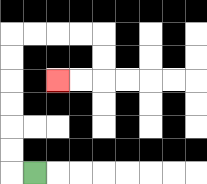{'start': '[1, 7]', 'end': '[2, 3]', 'path_directions': 'L,U,U,U,U,U,U,R,R,R,R,D,D,L,L', 'path_coordinates': '[[1, 7], [0, 7], [0, 6], [0, 5], [0, 4], [0, 3], [0, 2], [0, 1], [1, 1], [2, 1], [3, 1], [4, 1], [4, 2], [4, 3], [3, 3], [2, 3]]'}